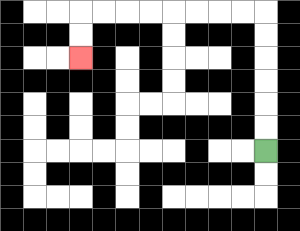{'start': '[11, 6]', 'end': '[3, 2]', 'path_directions': 'U,U,U,U,U,U,L,L,L,L,L,L,L,L,D,D', 'path_coordinates': '[[11, 6], [11, 5], [11, 4], [11, 3], [11, 2], [11, 1], [11, 0], [10, 0], [9, 0], [8, 0], [7, 0], [6, 0], [5, 0], [4, 0], [3, 0], [3, 1], [3, 2]]'}